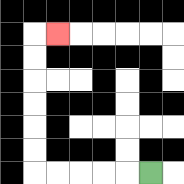{'start': '[6, 7]', 'end': '[2, 1]', 'path_directions': 'L,L,L,L,L,U,U,U,U,U,U,R', 'path_coordinates': '[[6, 7], [5, 7], [4, 7], [3, 7], [2, 7], [1, 7], [1, 6], [1, 5], [1, 4], [1, 3], [1, 2], [1, 1], [2, 1]]'}